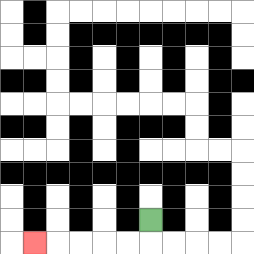{'start': '[6, 9]', 'end': '[1, 10]', 'path_directions': 'D,L,L,L,L,L', 'path_coordinates': '[[6, 9], [6, 10], [5, 10], [4, 10], [3, 10], [2, 10], [1, 10]]'}